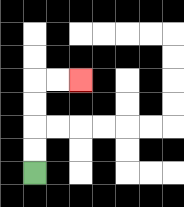{'start': '[1, 7]', 'end': '[3, 3]', 'path_directions': 'U,U,U,U,R,R', 'path_coordinates': '[[1, 7], [1, 6], [1, 5], [1, 4], [1, 3], [2, 3], [3, 3]]'}